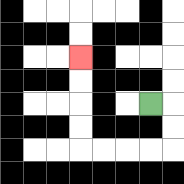{'start': '[6, 4]', 'end': '[3, 2]', 'path_directions': 'R,D,D,L,L,L,L,U,U,U,U', 'path_coordinates': '[[6, 4], [7, 4], [7, 5], [7, 6], [6, 6], [5, 6], [4, 6], [3, 6], [3, 5], [3, 4], [3, 3], [3, 2]]'}